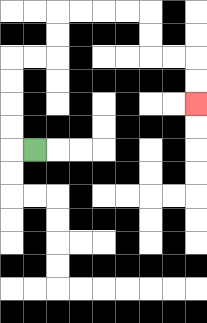{'start': '[1, 6]', 'end': '[8, 4]', 'path_directions': 'L,U,U,U,U,R,R,U,U,R,R,R,R,D,D,R,R,D,D', 'path_coordinates': '[[1, 6], [0, 6], [0, 5], [0, 4], [0, 3], [0, 2], [1, 2], [2, 2], [2, 1], [2, 0], [3, 0], [4, 0], [5, 0], [6, 0], [6, 1], [6, 2], [7, 2], [8, 2], [8, 3], [8, 4]]'}